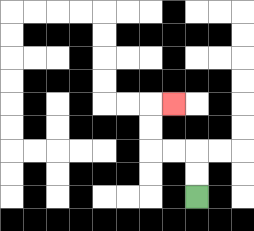{'start': '[8, 8]', 'end': '[7, 4]', 'path_directions': 'U,U,L,L,U,U,R', 'path_coordinates': '[[8, 8], [8, 7], [8, 6], [7, 6], [6, 6], [6, 5], [6, 4], [7, 4]]'}